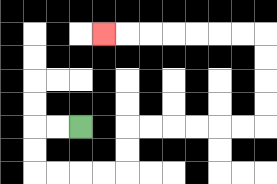{'start': '[3, 5]', 'end': '[4, 1]', 'path_directions': 'L,L,D,D,R,R,R,R,U,U,R,R,R,R,R,R,U,U,U,U,L,L,L,L,L,L,L', 'path_coordinates': '[[3, 5], [2, 5], [1, 5], [1, 6], [1, 7], [2, 7], [3, 7], [4, 7], [5, 7], [5, 6], [5, 5], [6, 5], [7, 5], [8, 5], [9, 5], [10, 5], [11, 5], [11, 4], [11, 3], [11, 2], [11, 1], [10, 1], [9, 1], [8, 1], [7, 1], [6, 1], [5, 1], [4, 1]]'}